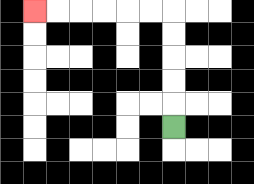{'start': '[7, 5]', 'end': '[1, 0]', 'path_directions': 'U,U,U,U,U,L,L,L,L,L,L', 'path_coordinates': '[[7, 5], [7, 4], [7, 3], [7, 2], [7, 1], [7, 0], [6, 0], [5, 0], [4, 0], [3, 0], [2, 0], [1, 0]]'}